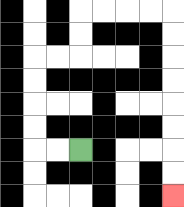{'start': '[3, 6]', 'end': '[7, 8]', 'path_directions': 'L,L,U,U,U,U,R,R,U,U,R,R,R,R,D,D,D,D,D,D,D,D', 'path_coordinates': '[[3, 6], [2, 6], [1, 6], [1, 5], [1, 4], [1, 3], [1, 2], [2, 2], [3, 2], [3, 1], [3, 0], [4, 0], [5, 0], [6, 0], [7, 0], [7, 1], [7, 2], [7, 3], [7, 4], [7, 5], [7, 6], [7, 7], [7, 8]]'}